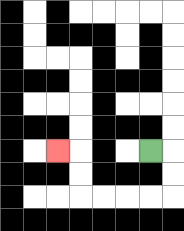{'start': '[6, 6]', 'end': '[2, 6]', 'path_directions': 'R,D,D,L,L,L,L,U,U,L', 'path_coordinates': '[[6, 6], [7, 6], [7, 7], [7, 8], [6, 8], [5, 8], [4, 8], [3, 8], [3, 7], [3, 6], [2, 6]]'}